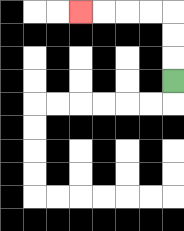{'start': '[7, 3]', 'end': '[3, 0]', 'path_directions': 'U,U,U,L,L,L,L', 'path_coordinates': '[[7, 3], [7, 2], [7, 1], [7, 0], [6, 0], [5, 0], [4, 0], [3, 0]]'}